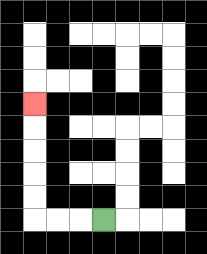{'start': '[4, 9]', 'end': '[1, 4]', 'path_directions': 'L,L,L,U,U,U,U,U', 'path_coordinates': '[[4, 9], [3, 9], [2, 9], [1, 9], [1, 8], [1, 7], [1, 6], [1, 5], [1, 4]]'}